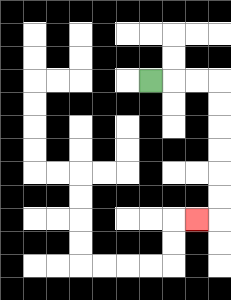{'start': '[6, 3]', 'end': '[8, 9]', 'path_directions': 'R,R,R,D,D,D,D,D,D,L', 'path_coordinates': '[[6, 3], [7, 3], [8, 3], [9, 3], [9, 4], [9, 5], [9, 6], [9, 7], [9, 8], [9, 9], [8, 9]]'}